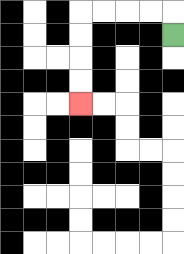{'start': '[7, 1]', 'end': '[3, 4]', 'path_directions': 'U,L,L,L,L,D,D,D,D', 'path_coordinates': '[[7, 1], [7, 0], [6, 0], [5, 0], [4, 0], [3, 0], [3, 1], [3, 2], [3, 3], [3, 4]]'}